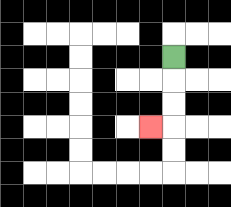{'start': '[7, 2]', 'end': '[6, 5]', 'path_directions': 'D,D,D,L', 'path_coordinates': '[[7, 2], [7, 3], [7, 4], [7, 5], [6, 5]]'}